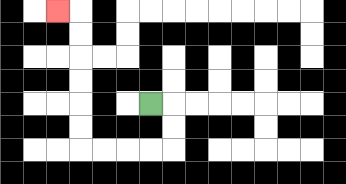{'start': '[6, 4]', 'end': '[2, 0]', 'path_directions': 'R,D,D,L,L,L,L,U,U,U,U,U,U,L', 'path_coordinates': '[[6, 4], [7, 4], [7, 5], [7, 6], [6, 6], [5, 6], [4, 6], [3, 6], [3, 5], [3, 4], [3, 3], [3, 2], [3, 1], [3, 0], [2, 0]]'}